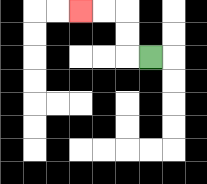{'start': '[6, 2]', 'end': '[3, 0]', 'path_directions': 'L,U,U,L,L', 'path_coordinates': '[[6, 2], [5, 2], [5, 1], [5, 0], [4, 0], [3, 0]]'}